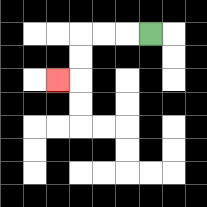{'start': '[6, 1]', 'end': '[2, 3]', 'path_directions': 'L,L,L,D,D,L', 'path_coordinates': '[[6, 1], [5, 1], [4, 1], [3, 1], [3, 2], [3, 3], [2, 3]]'}